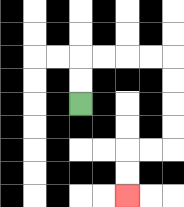{'start': '[3, 4]', 'end': '[5, 8]', 'path_directions': 'U,U,R,R,R,R,D,D,D,D,L,L,D,D', 'path_coordinates': '[[3, 4], [3, 3], [3, 2], [4, 2], [5, 2], [6, 2], [7, 2], [7, 3], [7, 4], [7, 5], [7, 6], [6, 6], [5, 6], [5, 7], [5, 8]]'}